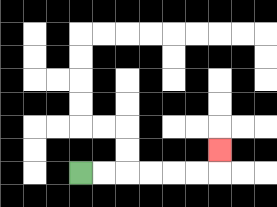{'start': '[3, 7]', 'end': '[9, 6]', 'path_directions': 'R,R,R,R,R,R,U', 'path_coordinates': '[[3, 7], [4, 7], [5, 7], [6, 7], [7, 7], [8, 7], [9, 7], [9, 6]]'}